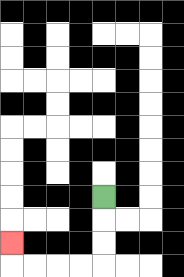{'start': '[4, 8]', 'end': '[0, 10]', 'path_directions': 'D,D,D,L,L,L,L,U', 'path_coordinates': '[[4, 8], [4, 9], [4, 10], [4, 11], [3, 11], [2, 11], [1, 11], [0, 11], [0, 10]]'}